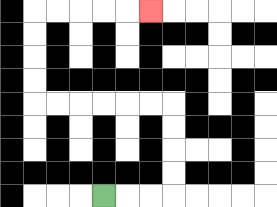{'start': '[4, 8]', 'end': '[6, 0]', 'path_directions': 'R,R,R,U,U,U,U,L,L,L,L,L,L,U,U,U,U,R,R,R,R,R', 'path_coordinates': '[[4, 8], [5, 8], [6, 8], [7, 8], [7, 7], [7, 6], [7, 5], [7, 4], [6, 4], [5, 4], [4, 4], [3, 4], [2, 4], [1, 4], [1, 3], [1, 2], [1, 1], [1, 0], [2, 0], [3, 0], [4, 0], [5, 0], [6, 0]]'}